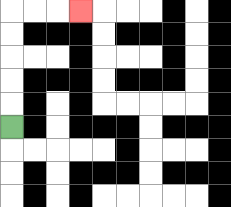{'start': '[0, 5]', 'end': '[3, 0]', 'path_directions': 'U,U,U,U,U,R,R,R', 'path_coordinates': '[[0, 5], [0, 4], [0, 3], [0, 2], [0, 1], [0, 0], [1, 0], [2, 0], [3, 0]]'}